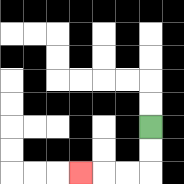{'start': '[6, 5]', 'end': '[3, 7]', 'path_directions': 'D,D,L,L,L', 'path_coordinates': '[[6, 5], [6, 6], [6, 7], [5, 7], [4, 7], [3, 7]]'}